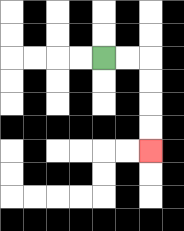{'start': '[4, 2]', 'end': '[6, 6]', 'path_directions': 'R,R,D,D,D,D', 'path_coordinates': '[[4, 2], [5, 2], [6, 2], [6, 3], [6, 4], [6, 5], [6, 6]]'}